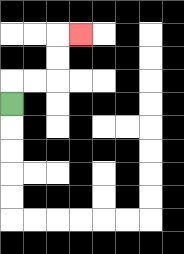{'start': '[0, 4]', 'end': '[3, 1]', 'path_directions': 'U,R,R,U,U,R', 'path_coordinates': '[[0, 4], [0, 3], [1, 3], [2, 3], [2, 2], [2, 1], [3, 1]]'}